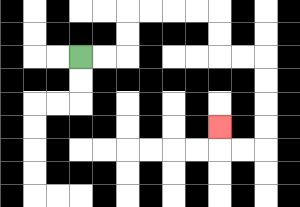{'start': '[3, 2]', 'end': '[9, 5]', 'path_directions': 'R,R,U,U,R,R,R,R,D,D,R,R,D,D,D,D,L,L,U', 'path_coordinates': '[[3, 2], [4, 2], [5, 2], [5, 1], [5, 0], [6, 0], [7, 0], [8, 0], [9, 0], [9, 1], [9, 2], [10, 2], [11, 2], [11, 3], [11, 4], [11, 5], [11, 6], [10, 6], [9, 6], [9, 5]]'}